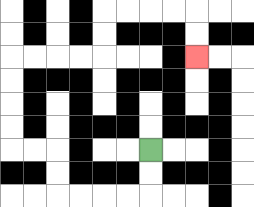{'start': '[6, 6]', 'end': '[8, 2]', 'path_directions': 'D,D,L,L,L,L,U,U,L,L,U,U,U,U,R,R,R,R,U,U,R,R,R,R,D,D', 'path_coordinates': '[[6, 6], [6, 7], [6, 8], [5, 8], [4, 8], [3, 8], [2, 8], [2, 7], [2, 6], [1, 6], [0, 6], [0, 5], [0, 4], [0, 3], [0, 2], [1, 2], [2, 2], [3, 2], [4, 2], [4, 1], [4, 0], [5, 0], [6, 0], [7, 0], [8, 0], [8, 1], [8, 2]]'}